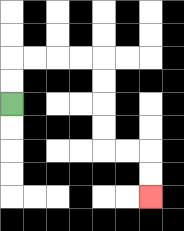{'start': '[0, 4]', 'end': '[6, 8]', 'path_directions': 'U,U,R,R,R,R,D,D,D,D,R,R,D,D', 'path_coordinates': '[[0, 4], [0, 3], [0, 2], [1, 2], [2, 2], [3, 2], [4, 2], [4, 3], [4, 4], [4, 5], [4, 6], [5, 6], [6, 6], [6, 7], [6, 8]]'}